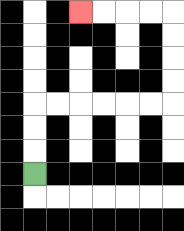{'start': '[1, 7]', 'end': '[3, 0]', 'path_directions': 'U,U,U,R,R,R,R,R,R,U,U,U,U,L,L,L,L', 'path_coordinates': '[[1, 7], [1, 6], [1, 5], [1, 4], [2, 4], [3, 4], [4, 4], [5, 4], [6, 4], [7, 4], [7, 3], [7, 2], [7, 1], [7, 0], [6, 0], [5, 0], [4, 0], [3, 0]]'}